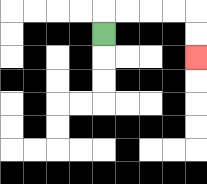{'start': '[4, 1]', 'end': '[8, 2]', 'path_directions': 'U,R,R,R,R,D,D', 'path_coordinates': '[[4, 1], [4, 0], [5, 0], [6, 0], [7, 0], [8, 0], [8, 1], [8, 2]]'}